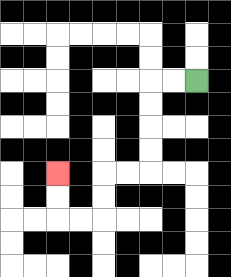{'start': '[8, 3]', 'end': '[2, 7]', 'path_directions': 'L,L,D,D,D,D,L,L,D,D,L,L,U,U', 'path_coordinates': '[[8, 3], [7, 3], [6, 3], [6, 4], [6, 5], [6, 6], [6, 7], [5, 7], [4, 7], [4, 8], [4, 9], [3, 9], [2, 9], [2, 8], [2, 7]]'}